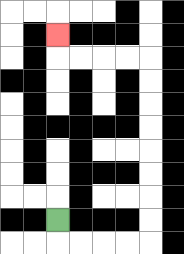{'start': '[2, 9]', 'end': '[2, 1]', 'path_directions': 'D,R,R,R,R,U,U,U,U,U,U,U,U,L,L,L,L,U', 'path_coordinates': '[[2, 9], [2, 10], [3, 10], [4, 10], [5, 10], [6, 10], [6, 9], [6, 8], [6, 7], [6, 6], [6, 5], [6, 4], [6, 3], [6, 2], [5, 2], [4, 2], [3, 2], [2, 2], [2, 1]]'}